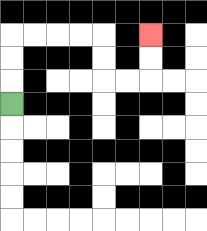{'start': '[0, 4]', 'end': '[6, 1]', 'path_directions': 'U,U,U,R,R,R,R,D,D,R,R,U,U', 'path_coordinates': '[[0, 4], [0, 3], [0, 2], [0, 1], [1, 1], [2, 1], [3, 1], [4, 1], [4, 2], [4, 3], [5, 3], [6, 3], [6, 2], [6, 1]]'}